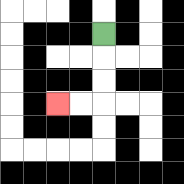{'start': '[4, 1]', 'end': '[2, 4]', 'path_directions': 'D,D,D,L,L', 'path_coordinates': '[[4, 1], [4, 2], [4, 3], [4, 4], [3, 4], [2, 4]]'}